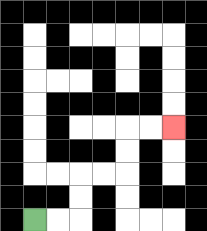{'start': '[1, 9]', 'end': '[7, 5]', 'path_directions': 'R,R,U,U,R,R,U,U,R,R', 'path_coordinates': '[[1, 9], [2, 9], [3, 9], [3, 8], [3, 7], [4, 7], [5, 7], [5, 6], [5, 5], [6, 5], [7, 5]]'}